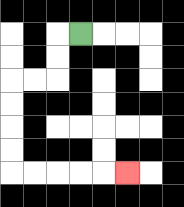{'start': '[3, 1]', 'end': '[5, 7]', 'path_directions': 'L,D,D,L,L,D,D,D,D,R,R,R,R,R', 'path_coordinates': '[[3, 1], [2, 1], [2, 2], [2, 3], [1, 3], [0, 3], [0, 4], [0, 5], [0, 6], [0, 7], [1, 7], [2, 7], [3, 7], [4, 7], [5, 7]]'}